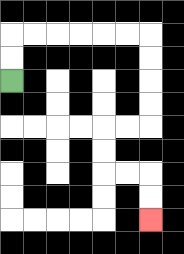{'start': '[0, 3]', 'end': '[6, 9]', 'path_directions': 'U,U,R,R,R,R,R,R,D,D,D,D,L,L,D,D,R,R,D,D', 'path_coordinates': '[[0, 3], [0, 2], [0, 1], [1, 1], [2, 1], [3, 1], [4, 1], [5, 1], [6, 1], [6, 2], [6, 3], [6, 4], [6, 5], [5, 5], [4, 5], [4, 6], [4, 7], [5, 7], [6, 7], [6, 8], [6, 9]]'}